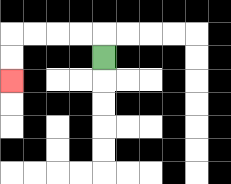{'start': '[4, 2]', 'end': '[0, 3]', 'path_directions': 'U,L,L,L,L,D,D', 'path_coordinates': '[[4, 2], [4, 1], [3, 1], [2, 1], [1, 1], [0, 1], [0, 2], [0, 3]]'}